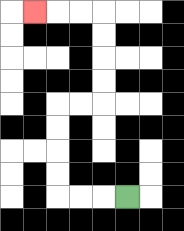{'start': '[5, 8]', 'end': '[1, 0]', 'path_directions': 'L,L,L,U,U,U,U,R,R,U,U,U,U,L,L,L', 'path_coordinates': '[[5, 8], [4, 8], [3, 8], [2, 8], [2, 7], [2, 6], [2, 5], [2, 4], [3, 4], [4, 4], [4, 3], [4, 2], [4, 1], [4, 0], [3, 0], [2, 0], [1, 0]]'}